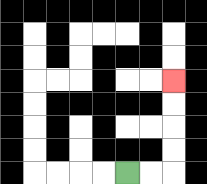{'start': '[5, 7]', 'end': '[7, 3]', 'path_directions': 'R,R,U,U,U,U', 'path_coordinates': '[[5, 7], [6, 7], [7, 7], [7, 6], [7, 5], [7, 4], [7, 3]]'}